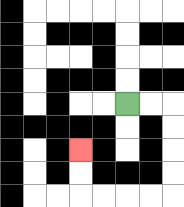{'start': '[5, 4]', 'end': '[3, 6]', 'path_directions': 'R,R,D,D,D,D,L,L,L,L,U,U', 'path_coordinates': '[[5, 4], [6, 4], [7, 4], [7, 5], [7, 6], [7, 7], [7, 8], [6, 8], [5, 8], [4, 8], [3, 8], [3, 7], [3, 6]]'}